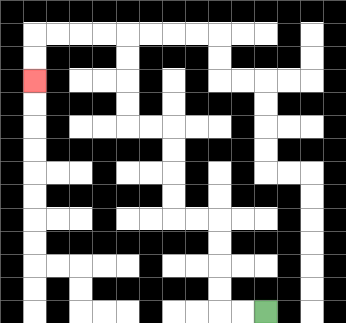{'start': '[11, 13]', 'end': '[1, 3]', 'path_directions': 'L,L,U,U,U,U,L,L,U,U,U,U,L,L,U,U,U,U,L,L,L,L,D,D', 'path_coordinates': '[[11, 13], [10, 13], [9, 13], [9, 12], [9, 11], [9, 10], [9, 9], [8, 9], [7, 9], [7, 8], [7, 7], [7, 6], [7, 5], [6, 5], [5, 5], [5, 4], [5, 3], [5, 2], [5, 1], [4, 1], [3, 1], [2, 1], [1, 1], [1, 2], [1, 3]]'}